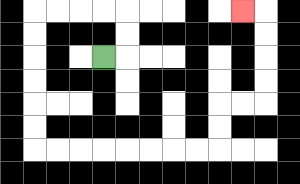{'start': '[4, 2]', 'end': '[10, 0]', 'path_directions': 'R,U,U,L,L,L,L,D,D,D,D,D,D,R,R,R,R,R,R,R,R,U,U,R,R,U,U,U,U,L', 'path_coordinates': '[[4, 2], [5, 2], [5, 1], [5, 0], [4, 0], [3, 0], [2, 0], [1, 0], [1, 1], [1, 2], [1, 3], [1, 4], [1, 5], [1, 6], [2, 6], [3, 6], [4, 6], [5, 6], [6, 6], [7, 6], [8, 6], [9, 6], [9, 5], [9, 4], [10, 4], [11, 4], [11, 3], [11, 2], [11, 1], [11, 0], [10, 0]]'}